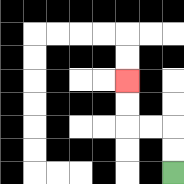{'start': '[7, 7]', 'end': '[5, 3]', 'path_directions': 'U,U,L,L,U,U', 'path_coordinates': '[[7, 7], [7, 6], [7, 5], [6, 5], [5, 5], [5, 4], [5, 3]]'}